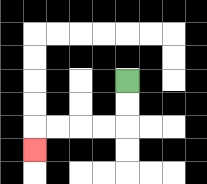{'start': '[5, 3]', 'end': '[1, 6]', 'path_directions': 'D,D,L,L,L,L,D', 'path_coordinates': '[[5, 3], [5, 4], [5, 5], [4, 5], [3, 5], [2, 5], [1, 5], [1, 6]]'}